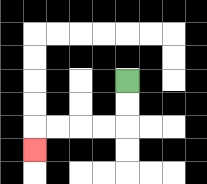{'start': '[5, 3]', 'end': '[1, 6]', 'path_directions': 'D,D,L,L,L,L,D', 'path_coordinates': '[[5, 3], [5, 4], [5, 5], [4, 5], [3, 5], [2, 5], [1, 5], [1, 6]]'}